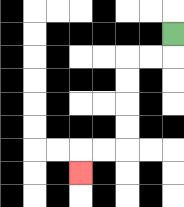{'start': '[7, 1]', 'end': '[3, 7]', 'path_directions': 'D,L,L,D,D,D,D,L,L,D', 'path_coordinates': '[[7, 1], [7, 2], [6, 2], [5, 2], [5, 3], [5, 4], [5, 5], [5, 6], [4, 6], [3, 6], [3, 7]]'}